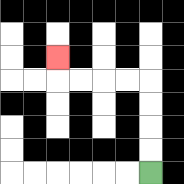{'start': '[6, 7]', 'end': '[2, 2]', 'path_directions': 'U,U,U,U,L,L,L,L,U', 'path_coordinates': '[[6, 7], [6, 6], [6, 5], [6, 4], [6, 3], [5, 3], [4, 3], [3, 3], [2, 3], [2, 2]]'}